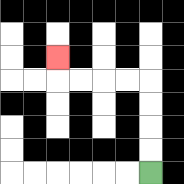{'start': '[6, 7]', 'end': '[2, 2]', 'path_directions': 'U,U,U,U,L,L,L,L,U', 'path_coordinates': '[[6, 7], [6, 6], [6, 5], [6, 4], [6, 3], [5, 3], [4, 3], [3, 3], [2, 3], [2, 2]]'}